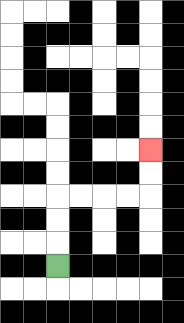{'start': '[2, 11]', 'end': '[6, 6]', 'path_directions': 'U,U,U,R,R,R,R,U,U', 'path_coordinates': '[[2, 11], [2, 10], [2, 9], [2, 8], [3, 8], [4, 8], [5, 8], [6, 8], [6, 7], [6, 6]]'}